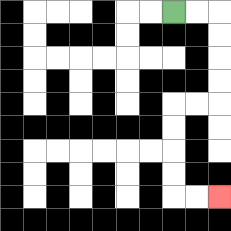{'start': '[7, 0]', 'end': '[9, 8]', 'path_directions': 'R,R,D,D,D,D,L,L,D,D,D,D,R,R', 'path_coordinates': '[[7, 0], [8, 0], [9, 0], [9, 1], [9, 2], [9, 3], [9, 4], [8, 4], [7, 4], [7, 5], [7, 6], [7, 7], [7, 8], [8, 8], [9, 8]]'}